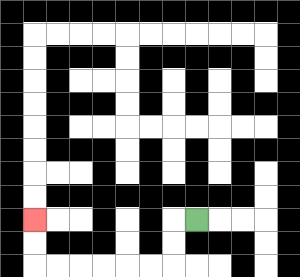{'start': '[8, 9]', 'end': '[1, 9]', 'path_directions': 'L,D,D,L,L,L,L,L,L,U,U', 'path_coordinates': '[[8, 9], [7, 9], [7, 10], [7, 11], [6, 11], [5, 11], [4, 11], [3, 11], [2, 11], [1, 11], [1, 10], [1, 9]]'}